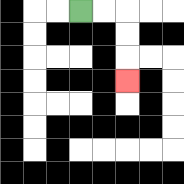{'start': '[3, 0]', 'end': '[5, 3]', 'path_directions': 'R,R,D,D,D', 'path_coordinates': '[[3, 0], [4, 0], [5, 0], [5, 1], [5, 2], [5, 3]]'}